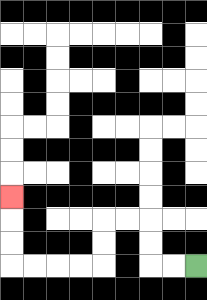{'start': '[8, 11]', 'end': '[0, 8]', 'path_directions': 'L,L,U,U,L,L,D,D,L,L,L,L,U,U,U', 'path_coordinates': '[[8, 11], [7, 11], [6, 11], [6, 10], [6, 9], [5, 9], [4, 9], [4, 10], [4, 11], [3, 11], [2, 11], [1, 11], [0, 11], [0, 10], [0, 9], [0, 8]]'}